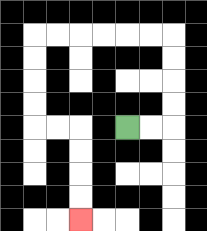{'start': '[5, 5]', 'end': '[3, 9]', 'path_directions': 'R,R,U,U,U,U,L,L,L,L,L,L,D,D,D,D,R,R,D,D,D,D', 'path_coordinates': '[[5, 5], [6, 5], [7, 5], [7, 4], [7, 3], [7, 2], [7, 1], [6, 1], [5, 1], [4, 1], [3, 1], [2, 1], [1, 1], [1, 2], [1, 3], [1, 4], [1, 5], [2, 5], [3, 5], [3, 6], [3, 7], [3, 8], [3, 9]]'}